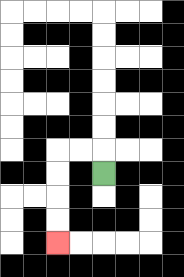{'start': '[4, 7]', 'end': '[2, 10]', 'path_directions': 'U,L,L,D,D,D,D', 'path_coordinates': '[[4, 7], [4, 6], [3, 6], [2, 6], [2, 7], [2, 8], [2, 9], [2, 10]]'}